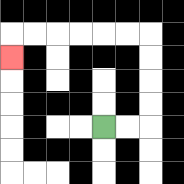{'start': '[4, 5]', 'end': '[0, 2]', 'path_directions': 'R,R,U,U,U,U,L,L,L,L,L,L,D', 'path_coordinates': '[[4, 5], [5, 5], [6, 5], [6, 4], [6, 3], [6, 2], [6, 1], [5, 1], [4, 1], [3, 1], [2, 1], [1, 1], [0, 1], [0, 2]]'}